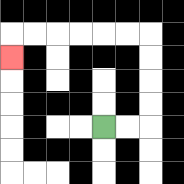{'start': '[4, 5]', 'end': '[0, 2]', 'path_directions': 'R,R,U,U,U,U,L,L,L,L,L,L,D', 'path_coordinates': '[[4, 5], [5, 5], [6, 5], [6, 4], [6, 3], [6, 2], [6, 1], [5, 1], [4, 1], [3, 1], [2, 1], [1, 1], [0, 1], [0, 2]]'}